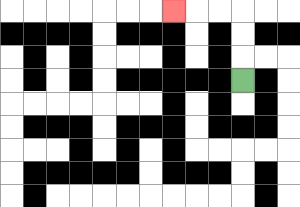{'start': '[10, 3]', 'end': '[7, 0]', 'path_directions': 'U,U,U,L,L,L', 'path_coordinates': '[[10, 3], [10, 2], [10, 1], [10, 0], [9, 0], [8, 0], [7, 0]]'}